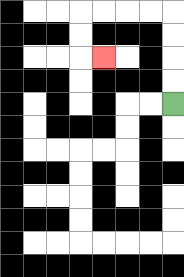{'start': '[7, 4]', 'end': '[4, 2]', 'path_directions': 'U,U,U,U,L,L,L,L,D,D,R', 'path_coordinates': '[[7, 4], [7, 3], [7, 2], [7, 1], [7, 0], [6, 0], [5, 0], [4, 0], [3, 0], [3, 1], [3, 2], [4, 2]]'}